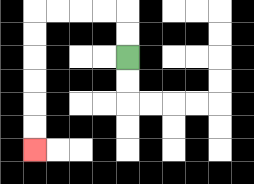{'start': '[5, 2]', 'end': '[1, 6]', 'path_directions': 'U,U,L,L,L,L,D,D,D,D,D,D', 'path_coordinates': '[[5, 2], [5, 1], [5, 0], [4, 0], [3, 0], [2, 0], [1, 0], [1, 1], [1, 2], [1, 3], [1, 4], [1, 5], [1, 6]]'}